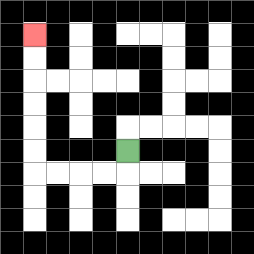{'start': '[5, 6]', 'end': '[1, 1]', 'path_directions': 'D,L,L,L,L,U,U,U,U,U,U', 'path_coordinates': '[[5, 6], [5, 7], [4, 7], [3, 7], [2, 7], [1, 7], [1, 6], [1, 5], [1, 4], [1, 3], [1, 2], [1, 1]]'}